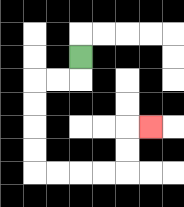{'start': '[3, 2]', 'end': '[6, 5]', 'path_directions': 'D,L,L,D,D,D,D,R,R,R,R,U,U,R', 'path_coordinates': '[[3, 2], [3, 3], [2, 3], [1, 3], [1, 4], [1, 5], [1, 6], [1, 7], [2, 7], [3, 7], [4, 7], [5, 7], [5, 6], [5, 5], [6, 5]]'}